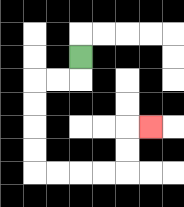{'start': '[3, 2]', 'end': '[6, 5]', 'path_directions': 'D,L,L,D,D,D,D,R,R,R,R,U,U,R', 'path_coordinates': '[[3, 2], [3, 3], [2, 3], [1, 3], [1, 4], [1, 5], [1, 6], [1, 7], [2, 7], [3, 7], [4, 7], [5, 7], [5, 6], [5, 5], [6, 5]]'}